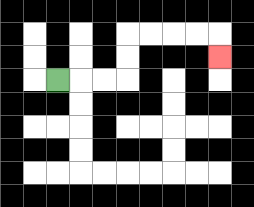{'start': '[2, 3]', 'end': '[9, 2]', 'path_directions': 'R,R,R,U,U,R,R,R,R,D', 'path_coordinates': '[[2, 3], [3, 3], [4, 3], [5, 3], [5, 2], [5, 1], [6, 1], [7, 1], [8, 1], [9, 1], [9, 2]]'}